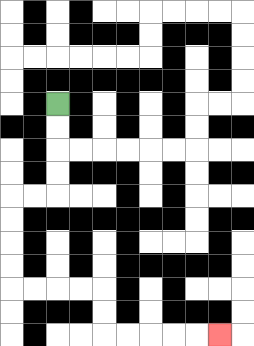{'start': '[2, 4]', 'end': '[9, 14]', 'path_directions': 'D,D,D,D,L,L,D,D,D,D,R,R,R,R,D,D,R,R,R,R,R', 'path_coordinates': '[[2, 4], [2, 5], [2, 6], [2, 7], [2, 8], [1, 8], [0, 8], [0, 9], [0, 10], [0, 11], [0, 12], [1, 12], [2, 12], [3, 12], [4, 12], [4, 13], [4, 14], [5, 14], [6, 14], [7, 14], [8, 14], [9, 14]]'}